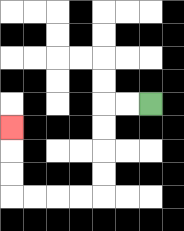{'start': '[6, 4]', 'end': '[0, 5]', 'path_directions': 'L,L,D,D,D,D,L,L,L,L,U,U,U', 'path_coordinates': '[[6, 4], [5, 4], [4, 4], [4, 5], [4, 6], [4, 7], [4, 8], [3, 8], [2, 8], [1, 8], [0, 8], [0, 7], [0, 6], [0, 5]]'}